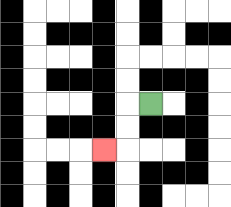{'start': '[6, 4]', 'end': '[4, 6]', 'path_directions': 'L,D,D,L', 'path_coordinates': '[[6, 4], [5, 4], [5, 5], [5, 6], [4, 6]]'}